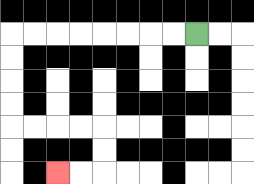{'start': '[8, 1]', 'end': '[2, 7]', 'path_directions': 'L,L,L,L,L,L,L,L,D,D,D,D,R,R,R,R,D,D,L,L', 'path_coordinates': '[[8, 1], [7, 1], [6, 1], [5, 1], [4, 1], [3, 1], [2, 1], [1, 1], [0, 1], [0, 2], [0, 3], [0, 4], [0, 5], [1, 5], [2, 5], [3, 5], [4, 5], [4, 6], [4, 7], [3, 7], [2, 7]]'}